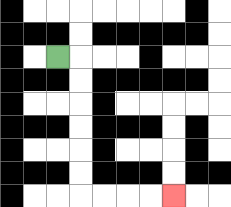{'start': '[2, 2]', 'end': '[7, 8]', 'path_directions': 'R,D,D,D,D,D,D,R,R,R,R', 'path_coordinates': '[[2, 2], [3, 2], [3, 3], [3, 4], [3, 5], [3, 6], [3, 7], [3, 8], [4, 8], [5, 8], [6, 8], [7, 8]]'}